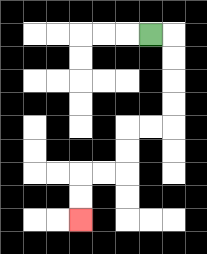{'start': '[6, 1]', 'end': '[3, 9]', 'path_directions': 'R,D,D,D,D,L,L,D,D,L,L,D,D', 'path_coordinates': '[[6, 1], [7, 1], [7, 2], [7, 3], [7, 4], [7, 5], [6, 5], [5, 5], [5, 6], [5, 7], [4, 7], [3, 7], [3, 8], [3, 9]]'}